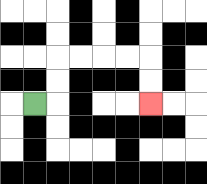{'start': '[1, 4]', 'end': '[6, 4]', 'path_directions': 'R,U,U,R,R,R,R,D,D', 'path_coordinates': '[[1, 4], [2, 4], [2, 3], [2, 2], [3, 2], [4, 2], [5, 2], [6, 2], [6, 3], [6, 4]]'}